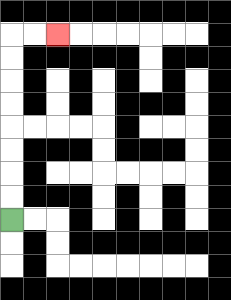{'start': '[0, 9]', 'end': '[2, 1]', 'path_directions': 'U,U,U,U,U,U,U,U,R,R', 'path_coordinates': '[[0, 9], [0, 8], [0, 7], [0, 6], [0, 5], [0, 4], [0, 3], [0, 2], [0, 1], [1, 1], [2, 1]]'}